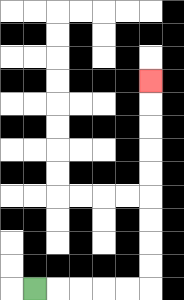{'start': '[1, 12]', 'end': '[6, 3]', 'path_directions': 'R,R,R,R,R,U,U,U,U,U,U,U,U,U', 'path_coordinates': '[[1, 12], [2, 12], [3, 12], [4, 12], [5, 12], [6, 12], [6, 11], [6, 10], [6, 9], [6, 8], [6, 7], [6, 6], [6, 5], [6, 4], [6, 3]]'}